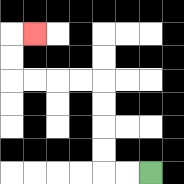{'start': '[6, 7]', 'end': '[1, 1]', 'path_directions': 'L,L,U,U,U,U,L,L,L,L,U,U,R', 'path_coordinates': '[[6, 7], [5, 7], [4, 7], [4, 6], [4, 5], [4, 4], [4, 3], [3, 3], [2, 3], [1, 3], [0, 3], [0, 2], [0, 1], [1, 1]]'}